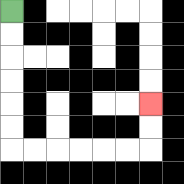{'start': '[0, 0]', 'end': '[6, 4]', 'path_directions': 'D,D,D,D,D,D,R,R,R,R,R,R,U,U', 'path_coordinates': '[[0, 0], [0, 1], [0, 2], [0, 3], [0, 4], [0, 5], [0, 6], [1, 6], [2, 6], [3, 6], [4, 6], [5, 6], [6, 6], [6, 5], [6, 4]]'}